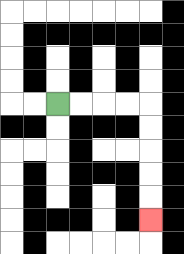{'start': '[2, 4]', 'end': '[6, 9]', 'path_directions': 'R,R,R,R,D,D,D,D,D', 'path_coordinates': '[[2, 4], [3, 4], [4, 4], [5, 4], [6, 4], [6, 5], [6, 6], [6, 7], [6, 8], [6, 9]]'}